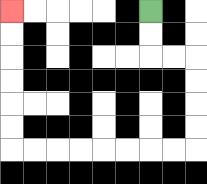{'start': '[6, 0]', 'end': '[0, 0]', 'path_directions': 'D,D,R,R,D,D,D,D,L,L,L,L,L,L,L,L,U,U,U,U,U,U', 'path_coordinates': '[[6, 0], [6, 1], [6, 2], [7, 2], [8, 2], [8, 3], [8, 4], [8, 5], [8, 6], [7, 6], [6, 6], [5, 6], [4, 6], [3, 6], [2, 6], [1, 6], [0, 6], [0, 5], [0, 4], [0, 3], [0, 2], [0, 1], [0, 0]]'}